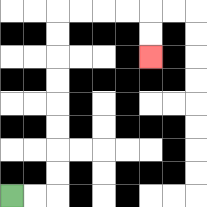{'start': '[0, 8]', 'end': '[6, 2]', 'path_directions': 'R,R,U,U,U,U,U,U,U,U,R,R,R,R,D,D', 'path_coordinates': '[[0, 8], [1, 8], [2, 8], [2, 7], [2, 6], [2, 5], [2, 4], [2, 3], [2, 2], [2, 1], [2, 0], [3, 0], [4, 0], [5, 0], [6, 0], [6, 1], [6, 2]]'}